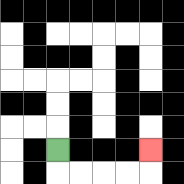{'start': '[2, 6]', 'end': '[6, 6]', 'path_directions': 'D,R,R,R,R,U', 'path_coordinates': '[[2, 6], [2, 7], [3, 7], [4, 7], [5, 7], [6, 7], [6, 6]]'}